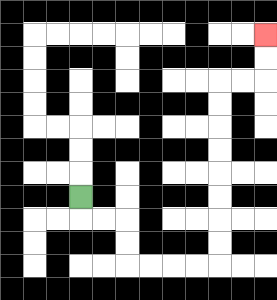{'start': '[3, 8]', 'end': '[11, 1]', 'path_directions': 'D,R,R,D,D,R,R,R,R,U,U,U,U,U,U,U,U,R,R,U,U', 'path_coordinates': '[[3, 8], [3, 9], [4, 9], [5, 9], [5, 10], [5, 11], [6, 11], [7, 11], [8, 11], [9, 11], [9, 10], [9, 9], [9, 8], [9, 7], [9, 6], [9, 5], [9, 4], [9, 3], [10, 3], [11, 3], [11, 2], [11, 1]]'}